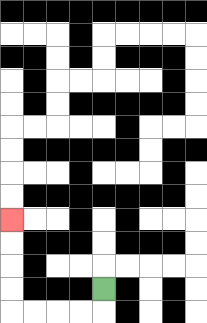{'start': '[4, 12]', 'end': '[0, 9]', 'path_directions': 'D,L,L,L,L,U,U,U,U', 'path_coordinates': '[[4, 12], [4, 13], [3, 13], [2, 13], [1, 13], [0, 13], [0, 12], [0, 11], [0, 10], [0, 9]]'}